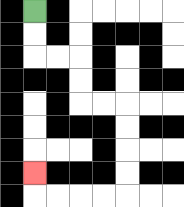{'start': '[1, 0]', 'end': '[1, 7]', 'path_directions': 'D,D,R,R,D,D,R,R,D,D,D,D,L,L,L,L,U', 'path_coordinates': '[[1, 0], [1, 1], [1, 2], [2, 2], [3, 2], [3, 3], [3, 4], [4, 4], [5, 4], [5, 5], [5, 6], [5, 7], [5, 8], [4, 8], [3, 8], [2, 8], [1, 8], [1, 7]]'}